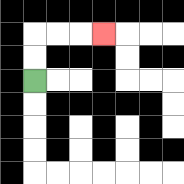{'start': '[1, 3]', 'end': '[4, 1]', 'path_directions': 'U,U,R,R,R', 'path_coordinates': '[[1, 3], [1, 2], [1, 1], [2, 1], [3, 1], [4, 1]]'}